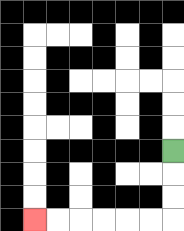{'start': '[7, 6]', 'end': '[1, 9]', 'path_directions': 'D,D,D,L,L,L,L,L,L', 'path_coordinates': '[[7, 6], [7, 7], [7, 8], [7, 9], [6, 9], [5, 9], [4, 9], [3, 9], [2, 9], [1, 9]]'}